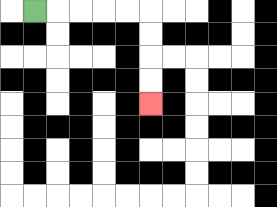{'start': '[1, 0]', 'end': '[6, 4]', 'path_directions': 'R,R,R,R,R,D,D,D,D', 'path_coordinates': '[[1, 0], [2, 0], [3, 0], [4, 0], [5, 0], [6, 0], [6, 1], [6, 2], [6, 3], [6, 4]]'}